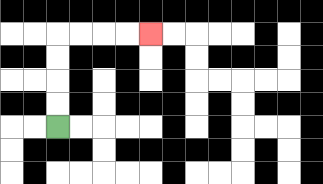{'start': '[2, 5]', 'end': '[6, 1]', 'path_directions': 'U,U,U,U,R,R,R,R', 'path_coordinates': '[[2, 5], [2, 4], [2, 3], [2, 2], [2, 1], [3, 1], [4, 1], [5, 1], [6, 1]]'}